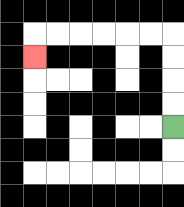{'start': '[7, 5]', 'end': '[1, 2]', 'path_directions': 'U,U,U,U,L,L,L,L,L,L,D', 'path_coordinates': '[[7, 5], [7, 4], [7, 3], [7, 2], [7, 1], [6, 1], [5, 1], [4, 1], [3, 1], [2, 1], [1, 1], [1, 2]]'}